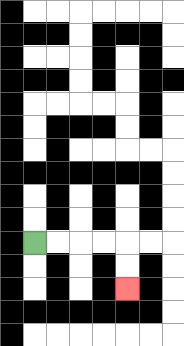{'start': '[1, 10]', 'end': '[5, 12]', 'path_directions': 'R,R,R,R,D,D', 'path_coordinates': '[[1, 10], [2, 10], [3, 10], [4, 10], [5, 10], [5, 11], [5, 12]]'}